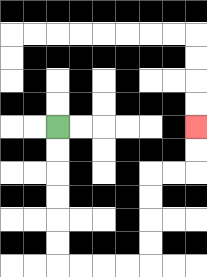{'start': '[2, 5]', 'end': '[8, 5]', 'path_directions': 'D,D,D,D,D,D,R,R,R,R,U,U,U,U,R,R,U,U', 'path_coordinates': '[[2, 5], [2, 6], [2, 7], [2, 8], [2, 9], [2, 10], [2, 11], [3, 11], [4, 11], [5, 11], [6, 11], [6, 10], [6, 9], [6, 8], [6, 7], [7, 7], [8, 7], [8, 6], [8, 5]]'}